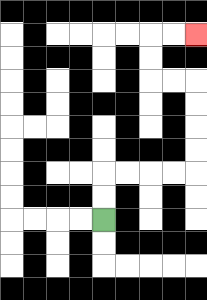{'start': '[4, 9]', 'end': '[8, 1]', 'path_directions': 'U,U,R,R,R,R,U,U,U,U,L,L,U,U,R,R', 'path_coordinates': '[[4, 9], [4, 8], [4, 7], [5, 7], [6, 7], [7, 7], [8, 7], [8, 6], [8, 5], [8, 4], [8, 3], [7, 3], [6, 3], [6, 2], [6, 1], [7, 1], [8, 1]]'}